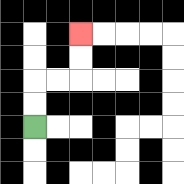{'start': '[1, 5]', 'end': '[3, 1]', 'path_directions': 'U,U,R,R,U,U', 'path_coordinates': '[[1, 5], [1, 4], [1, 3], [2, 3], [3, 3], [3, 2], [3, 1]]'}